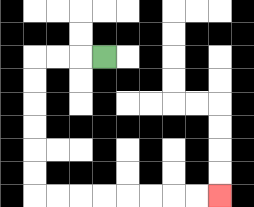{'start': '[4, 2]', 'end': '[9, 8]', 'path_directions': 'L,L,L,D,D,D,D,D,D,R,R,R,R,R,R,R,R', 'path_coordinates': '[[4, 2], [3, 2], [2, 2], [1, 2], [1, 3], [1, 4], [1, 5], [1, 6], [1, 7], [1, 8], [2, 8], [3, 8], [4, 8], [5, 8], [6, 8], [7, 8], [8, 8], [9, 8]]'}